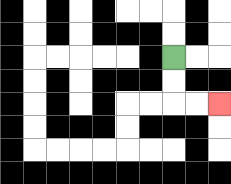{'start': '[7, 2]', 'end': '[9, 4]', 'path_directions': 'D,D,R,R', 'path_coordinates': '[[7, 2], [7, 3], [7, 4], [8, 4], [9, 4]]'}